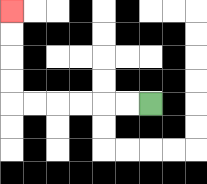{'start': '[6, 4]', 'end': '[0, 0]', 'path_directions': 'L,L,L,L,L,L,U,U,U,U', 'path_coordinates': '[[6, 4], [5, 4], [4, 4], [3, 4], [2, 4], [1, 4], [0, 4], [0, 3], [0, 2], [0, 1], [0, 0]]'}